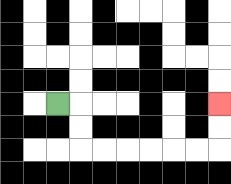{'start': '[2, 4]', 'end': '[9, 4]', 'path_directions': 'R,D,D,R,R,R,R,R,R,U,U', 'path_coordinates': '[[2, 4], [3, 4], [3, 5], [3, 6], [4, 6], [5, 6], [6, 6], [7, 6], [8, 6], [9, 6], [9, 5], [9, 4]]'}